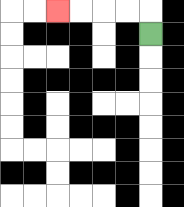{'start': '[6, 1]', 'end': '[2, 0]', 'path_directions': 'U,L,L,L,L', 'path_coordinates': '[[6, 1], [6, 0], [5, 0], [4, 0], [3, 0], [2, 0]]'}